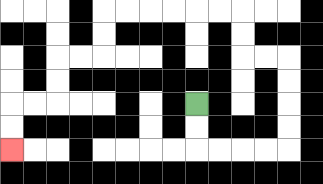{'start': '[8, 4]', 'end': '[0, 6]', 'path_directions': 'D,D,R,R,R,R,U,U,U,U,L,L,U,U,L,L,L,L,L,L,D,D,L,L,D,D,L,L,D,D', 'path_coordinates': '[[8, 4], [8, 5], [8, 6], [9, 6], [10, 6], [11, 6], [12, 6], [12, 5], [12, 4], [12, 3], [12, 2], [11, 2], [10, 2], [10, 1], [10, 0], [9, 0], [8, 0], [7, 0], [6, 0], [5, 0], [4, 0], [4, 1], [4, 2], [3, 2], [2, 2], [2, 3], [2, 4], [1, 4], [0, 4], [0, 5], [0, 6]]'}